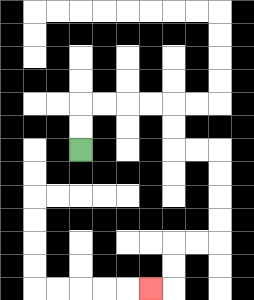{'start': '[3, 6]', 'end': '[6, 12]', 'path_directions': 'U,U,R,R,R,R,D,D,R,R,D,D,D,D,L,L,D,D,L', 'path_coordinates': '[[3, 6], [3, 5], [3, 4], [4, 4], [5, 4], [6, 4], [7, 4], [7, 5], [7, 6], [8, 6], [9, 6], [9, 7], [9, 8], [9, 9], [9, 10], [8, 10], [7, 10], [7, 11], [7, 12], [6, 12]]'}